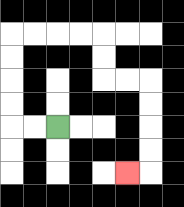{'start': '[2, 5]', 'end': '[5, 7]', 'path_directions': 'L,L,U,U,U,U,R,R,R,R,D,D,R,R,D,D,D,D,L', 'path_coordinates': '[[2, 5], [1, 5], [0, 5], [0, 4], [0, 3], [0, 2], [0, 1], [1, 1], [2, 1], [3, 1], [4, 1], [4, 2], [4, 3], [5, 3], [6, 3], [6, 4], [6, 5], [6, 6], [6, 7], [5, 7]]'}